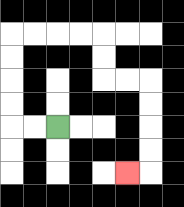{'start': '[2, 5]', 'end': '[5, 7]', 'path_directions': 'L,L,U,U,U,U,R,R,R,R,D,D,R,R,D,D,D,D,L', 'path_coordinates': '[[2, 5], [1, 5], [0, 5], [0, 4], [0, 3], [0, 2], [0, 1], [1, 1], [2, 1], [3, 1], [4, 1], [4, 2], [4, 3], [5, 3], [6, 3], [6, 4], [6, 5], [6, 6], [6, 7], [5, 7]]'}